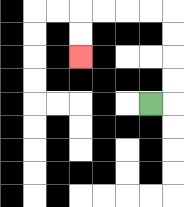{'start': '[6, 4]', 'end': '[3, 2]', 'path_directions': 'R,U,U,U,U,L,L,L,L,D,D', 'path_coordinates': '[[6, 4], [7, 4], [7, 3], [7, 2], [7, 1], [7, 0], [6, 0], [5, 0], [4, 0], [3, 0], [3, 1], [3, 2]]'}